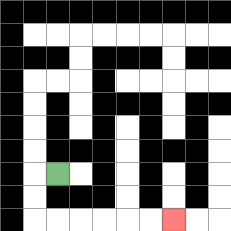{'start': '[2, 7]', 'end': '[7, 9]', 'path_directions': 'L,D,D,R,R,R,R,R,R', 'path_coordinates': '[[2, 7], [1, 7], [1, 8], [1, 9], [2, 9], [3, 9], [4, 9], [5, 9], [6, 9], [7, 9]]'}